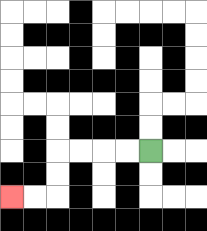{'start': '[6, 6]', 'end': '[0, 8]', 'path_directions': 'L,L,L,L,D,D,L,L', 'path_coordinates': '[[6, 6], [5, 6], [4, 6], [3, 6], [2, 6], [2, 7], [2, 8], [1, 8], [0, 8]]'}